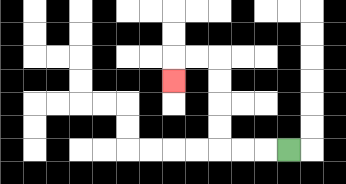{'start': '[12, 6]', 'end': '[7, 3]', 'path_directions': 'L,L,L,U,U,U,U,L,L,D', 'path_coordinates': '[[12, 6], [11, 6], [10, 6], [9, 6], [9, 5], [9, 4], [9, 3], [9, 2], [8, 2], [7, 2], [7, 3]]'}